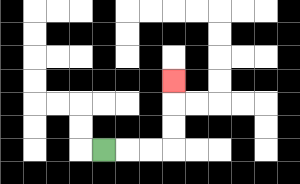{'start': '[4, 6]', 'end': '[7, 3]', 'path_directions': 'R,R,R,U,U,U', 'path_coordinates': '[[4, 6], [5, 6], [6, 6], [7, 6], [7, 5], [7, 4], [7, 3]]'}